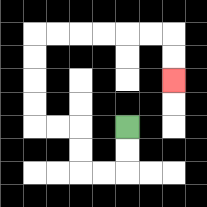{'start': '[5, 5]', 'end': '[7, 3]', 'path_directions': 'D,D,L,L,U,U,L,L,U,U,U,U,R,R,R,R,R,R,D,D', 'path_coordinates': '[[5, 5], [5, 6], [5, 7], [4, 7], [3, 7], [3, 6], [3, 5], [2, 5], [1, 5], [1, 4], [1, 3], [1, 2], [1, 1], [2, 1], [3, 1], [4, 1], [5, 1], [6, 1], [7, 1], [7, 2], [7, 3]]'}